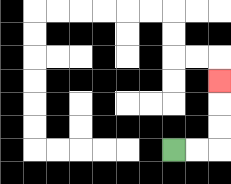{'start': '[7, 6]', 'end': '[9, 3]', 'path_directions': 'R,R,U,U,U', 'path_coordinates': '[[7, 6], [8, 6], [9, 6], [9, 5], [9, 4], [9, 3]]'}